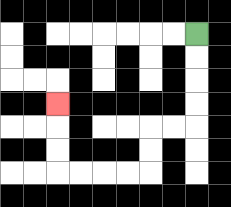{'start': '[8, 1]', 'end': '[2, 4]', 'path_directions': 'D,D,D,D,L,L,D,D,L,L,L,L,U,U,U', 'path_coordinates': '[[8, 1], [8, 2], [8, 3], [8, 4], [8, 5], [7, 5], [6, 5], [6, 6], [6, 7], [5, 7], [4, 7], [3, 7], [2, 7], [2, 6], [2, 5], [2, 4]]'}